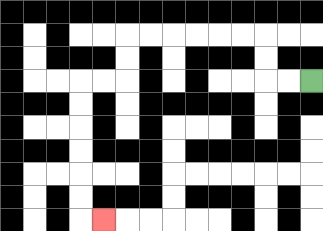{'start': '[13, 3]', 'end': '[4, 9]', 'path_directions': 'L,L,U,U,L,L,L,L,L,L,D,D,L,L,D,D,D,D,D,D,R', 'path_coordinates': '[[13, 3], [12, 3], [11, 3], [11, 2], [11, 1], [10, 1], [9, 1], [8, 1], [7, 1], [6, 1], [5, 1], [5, 2], [5, 3], [4, 3], [3, 3], [3, 4], [3, 5], [3, 6], [3, 7], [3, 8], [3, 9], [4, 9]]'}